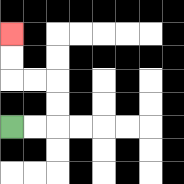{'start': '[0, 5]', 'end': '[0, 1]', 'path_directions': 'R,R,U,U,L,L,U,U', 'path_coordinates': '[[0, 5], [1, 5], [2, 5], [2, 4], [2, 3], [1, 3], [0, 3], [0, 2], [0, 1]]'}